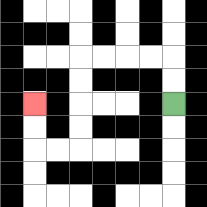{'start': '[7, 4]', 'end': '[1, 4]', 'path_directions': 'U,U,L,L,L,L,D,D,D,D,L,L,U,U', 'path_coordinates': '[[7, 4], [7, 3], [7, 2], [6, 2], [5, 2], [4, 2], [3, 2], [3, 3], [3, 4], [3, 5], [3, 6], [2, 6], [1, 6], [1, 5], [1, 4]]'}